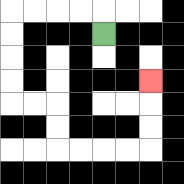{'start': '[4, 1]', 'end': '[6, 3]', 'path_directions': 'U,L,L,L,L,D,D,D,D,R,R,D,D,R,R,R,R,U,U,U', 'path_coordinates': '[[4, 1], [4, 0], [3, 0], [2, 0], [1, 0], [0, 0], [0, 1], [0, 2], [0, 3], [0, 4], [1, 4], [2, 4], [2, 5], [2, 6], [3, 6], [4, 6], [5, 6], [6, 6], [6, 5], [6, 4], [6, 3]]'}